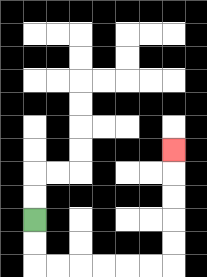{'start': '[1, 9]', 'end': '[7, 6]', 'path_directions': 'D,D,R,R,R,R,R,R,U,U,U,U,U', 'path_coordinates': '[[1, 9], [1, 10], [1, 11], [2, 11], [3, 11], [4, 11], [5, 11], [6, 11], [7, 11], [7, 10], [7, 9], [7, 8], [7, 7], [7, 6]]'}